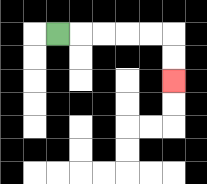{'start': '[2, 1]', 'end': '[7, 3]', 'path_directions': 'R,R,R,R,R,D,D', 'path_coordinates': '[[2, 1], [3, 1], [4, 1], [5, 1], [6, 1], [7, 1], [7, 2], [7, 3]]'}